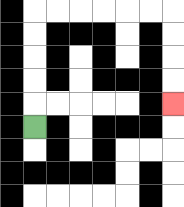{'start': '[1, 5]', 'end': '[7, 4]', 'path_directions': 'U,U,U,U,U,R,R,R,R,R,R,D,D,D,D', 'path_coordinates': '[[1, 5], [1, 4], [1, 3], [1, 2], [1, 1], [1, 0], [2, 0], [3, 0], [4, 0], [5, 0], [6, 0], [7, 0], [7, 1], [7, 2], [7, 3], [7, 4]]'}